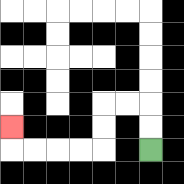{'start': '[6, 6]', 'end': '[0, 5]', 'path_directions': 'U,U,L,L,D,D,L,L,L,L,U', 'path_coordinates': '[[6, 6], [6, 5], [6, 4], [5, 4], [4, 4], [4, 5], [4, 6], [3, 6], [2, 6], [1, 6], [0, 6], [0, 5]]'}